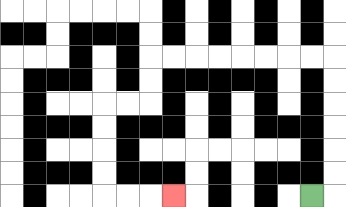{'start': '[13, 8]', 'end': '[7, 8]', 'path_directions': 'R,U,U,U,U,U,U,L,L,L,L,L,L,L,L,D,D,L,L,D,D,D,D,R,R,R', 'path_coordinates': '[[13, 8], [14, 8], [14, 7], [14, 6], [14, 5], [14, 4], [14, 3], [14, 2], [13, 2], [12, 2], [11, 2], [10, 2], [9, 2], [8, 2], [7, 2], [6, 2], [6, 3], [6, 4], [5, 4], [4, 4], [4, 5], [4, 6], [4, 7], [4, 8], [5, 8], [6, 8], [7, 8]]'}